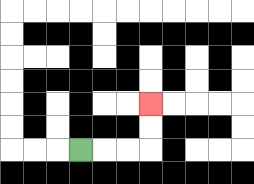{'start': '[3, 6]', 'end': '[6, 4]', 'path_directions': 'R,R,R,U,U', 'path_coordinates': '[[3, 6], [4, 6], [5, 6], [6, 6], [6, 5], [6, 4]]'}